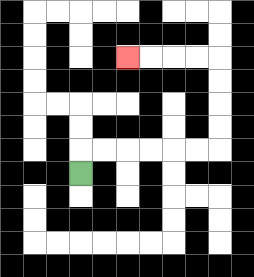{'start': '[3, 7]', 'end': '[5, 2]', 'path_directions': 'U,R,R,R,R,R,R,U,U,U,U,L,L,L,L', 'path_coordinates': '[[3, 7], [3, 6], [4, 6], [5, 6], [6, 6], [7, 6], [8, 6], [9, 6], [9, 5], [9, 4], [9, 3], [9, 2], [8, 2], [7, 2], [6, 2], [5, 2]]'}